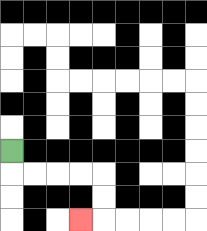{'start': '[0, 6]', 'end': '[3, 9]', 'path_directions': 'D,R,R,R,R,D,D,L', 'path_coordinates': '[[0, 6], [0, 7], [1, 7], [2, 7], [3, 7], [4, 7], [4, 8], [4, 9], [3, 9]]'}